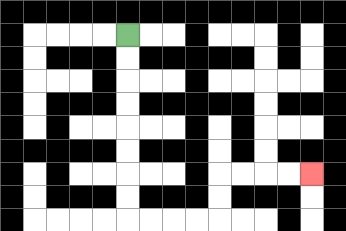{'start': '[5, 1]', 'end': '[13, 7]', 'path_directions': 'D,D,D,D,D,D,D,D,R,R,R,R,U,U,R,R,R,R', 'path_coordinates': '[[5, 1], [5, 2], [5, 3], [5, 4], [5, 5], [5, 6], [5, 7], [5, 8], [5, 9], [6, 9], [7, 9], [8, 9], [9, 9], [9, 8], [9, 7], [10, 7], [11, 7], [12, 7], [13, 7]]'}